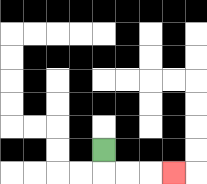{'start': '[4, 6]', 'end': '[7, 7]', 'path_directions': 'D,R,R,R', 'path_coordinates': '[[4, 6], [4, 7], [5, 7], [6, 7], [7, 7]]'}